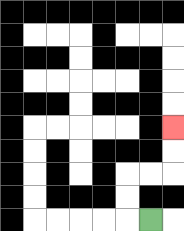{'start': '[6, 9]', 'end': '[7, 5]', 'path_directions': 'L,U,U,R,R,U,U', 'path_coordinates': '[[6, 9], [5, 9], [5, 8], [5, 7], [6, 7], [7, 7], [7, 6], [7, 5]]'}